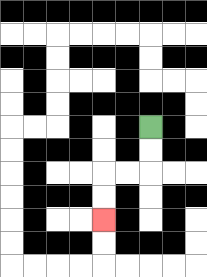{'start': '[6, 5]', 'end': '[4, 9]', 'path_directions': 'D,D,L,L,D,D', 'path_coordinates': '[[6, 5], [6, 6], [6, 7], [5, 7], [4, 7], [4, 8], [4, 9]]'}